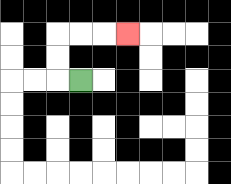{'start': '[3, 3]', 'end': '[5, 1]', 'path_directions': 'L,U,U,R,R,R', 'path_coordinates': '[[3, 3], [2, 3], [2, 2], [2, 1], [3, 1], [4, 1], [5, 1]]'}